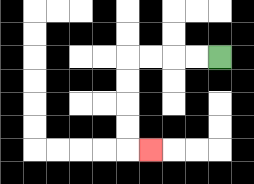{'start': '[9, 2]', 'end': '[6, 6]', 'path_directions': 'L,L,L,L,D,D,D,D,R', 'path_coordinates': '[[9, 2], [8, 2], [7, 2], [6, 2], [5, 2], [5, 3], [5, 4], [5, 5], [5, 6], [6, 6]]'}